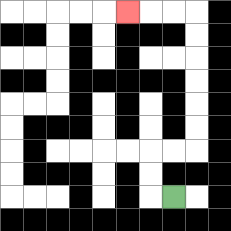{'start': '[7, 8]', 'end': '[5, 0]', 'path_directions': 'L,U,U,R,R,U,U,U,U,U,U,L,L,L', 'path_coordinates': '[[7, 8], [6, 8], [6, 7], [6, 6], [7, 6], [8, 6], [8, 5], [8, 4], [8, 3], [8, 2], [8, 1], [8, 0], [7, 0], [6, 0], [5, 0]]'}